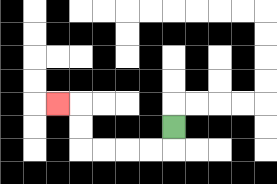{'start': '[7, 5]', 'end': '[2, 4]', 'path_directions': 'D,L,L,L,L,U,U,L', 'path_coordinates': '[[7, 5], [7, 6], [6, 6], [5, 6], [4, 6], [3, 6], [3, 5], [3, 4], [2, 4]]'}